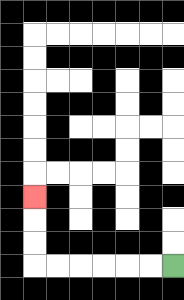{'start': '[7, 11]', 'end': '[1, 8]', 'path_directions': 'L,L,L,L,L,L,U,U,U', 'path_coordinates': '[[7, 11], [6, 11], [5, 11], [4, 11], [3, 11], [2, 11], [1, 11], [1, 10], [1, 9], [1, 8]]'}